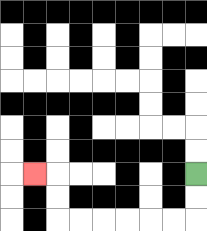{'start': '[8, 7]', 'end': '[1, 7]', 'path_directions': 'D,D,L,L,L,L,L,L,U,U,L', 'path_coordinates': '[[8, 7], [8, 8], [8, 9], [7, 9], [6, 9], [5, 9], [4, 9], [3, 9], [2, 9], [2, 8], [2, 7], [1, 7]]'}